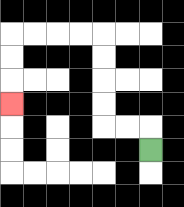{'start': '[6, 6]', 'end': '[0, 4]', 'path_directions': 'U,L,L,U,U,U,U,L,L,L,L,D,D,D', 'path_coordinates': '[[6, 6], [6, 5], [5, 5], [4, 5], [4, 4], [4, 3], [4, 2], [4, 1], [3, 1], [2, 1], [1, 1], [0, 1], [0, 2], [0, 3], [0, 4]]'}